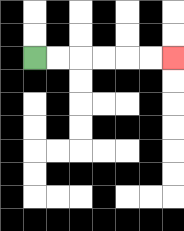{'start': '[1, 2]', 'end': '[7, 2]', 'path_directions': 'R,R,R,R,R,R', 'path_coordinates': '[[1, 2], [2, 2], [3, 2], [4, 2], [5, 2], [6, 2], [7, 2]]'}